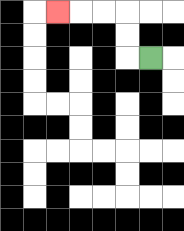{'start': '[6, 2]', 'end': '[2, 0]', 'path_directions': 'L,U,U,L,L,L', 'path_coordinates': '[[6, 2], [5, 2], [5, 1], [5, 0], [4, 0], [3, 0], [2, 0]]'}